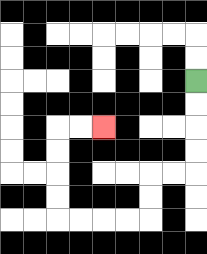{'start': '[8, 3]', 'end': '[4, 5]', 'path_directions': 'D,D,D,D,L,L,D,D,L,L,L,L,U,U,U,U,R,R', 'path_coordinates': '[[8, 3], [8, 4], [8, 5], [8, 6], [8, 7], [7, 7], [6, 7], [6, 8], [6, 9], [5, 9], [4, 9], [3, 9], [2, 9], [2, 8], [2, 7], [2, 6], [2, 5], [3, 5], [4, 5]]'}